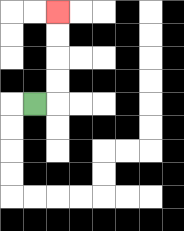{'start': '[1, 4]', 'end': '[2, 0]', 'path_directions': 'R,U,U,U,U', 'path_coordinates': '[[1, 4], [2, 4], [2, 3], [2, 2], [2, 1], [2, 0]]'}